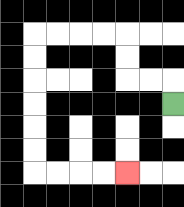{'start': '[7, 4]', 'end': '[5, 7]', 'path_directions': 'U,L,L,U,U,L,L,L,L,D,D,D,D,D,D,R,R,R,R', 'path_coordinates': '[[7, 4], [7, 3], [6, 3], [5, 3], [5, 2], [5, 1], [4, 1], [3, 1], [2, 1], [1, 1], [1, 2], [1, 3], [1, 4], [1, 5], [1, 6], [1, 7], [2, 7], [3, 7], [4, 7], [5, 7]]'}